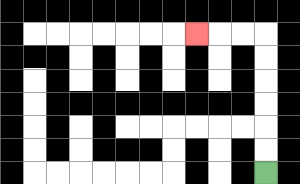{'start': '[11, 7]', 'end': '[8, 1]', 'path_directions': 'U,U,U,U,U,U,L,L,L', 'path_coordinates': '[[11, 7], [11, 6], [11, 5], [11, 4], [11, 3], [11, 2], [11, 1], [10, 1], [9, 1], [8, 1]]'}